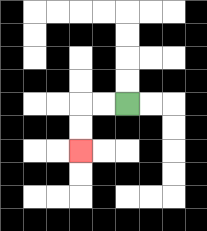{'start': '[5, 4]', 'end': '[3, 6]', 'path_directions': 'L,L,D,D', 'path_coordinates': '[[5, 4], [4, 4], [3, 4], [3, 5], [3, 6]]'}